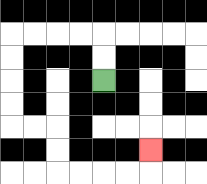{'start': '[4, 3]', 'end': '[6, 6]', 'path_directions': 'U,U,L,L,L,L,D,D,D,D,R,R,D,D,R,R,R,R,U', 'path_coordinates': '[[4, 3], [4, 2], [4, 1], [3, 1], [2, 1], [1, 1], [0, 1], [0, 2], [0, 3], [0, 4], [0, 5], [1, 5], [2, 5], [2, 6], [2, 7], [3, 7], [4, 7], [5, 7], [6, 7], [6, 6]]'}